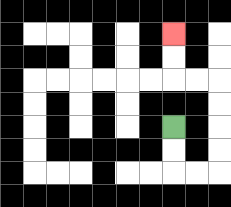{'start': '[7, 5]', 'end': '[7, 1]', 'path_directions': 'D,D,R,R,U,U,U,U,L,L,U,U', 'path_coordinates': '[[7, 5], [7, 6], [7, 7], [8, 7], [9, 7], [9, 6], [9, 5], [9, 4], [9, 3], [8, 3], [7, 3], [7, 2], [7, 1]]'}